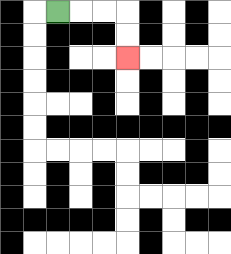{'start': '[2, 0]', 'end': '[5, 2]', 'path_directions': 'R,R,R,D,D', 'path_coordinates': '[[2, 0], [3, 0], [4, 0], [5, 0], [5, 1], [5, 2]]'}